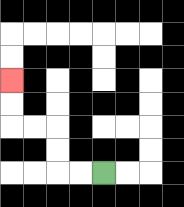{'start': '[4, 7]', 'end': '[0, 3]', 'path_directions': 'L,L,U,U,L,L,U,U', 'path_coordinates': '[[4, 7], [3, 7], [2, 7], [2, 6], [2, 5], [1, 5], [0, 5], [0, 4], [0, 3]]'}